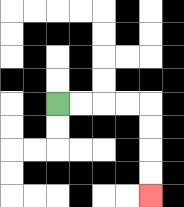{'start': '[2, 4]', 'end': '[6, 8]', 'path_directions': 'R,R,R,R,D,D,D,D', 'path_coordinates': '[[2, 4], [3, 4], [4, 4], [5, 4], [6, 4], [6, 5], [6, 6], [6, 7], [6, 8]]'}